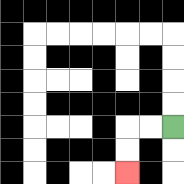{'start': '[7, 5]', 'end': '[5, 7]', 'path_directions': 'L,L,D,D', 'path_coordinates': '[[7, 5], [6, 5], [5, 5], [5, 6], [5, 7]]'}